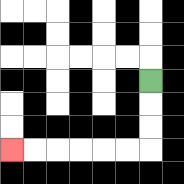{'start': '[6, 3]', 'end': '[0, 6]', 'path_directions': 'D,D,D,L,L,L,L,L,L', 'path_coordinates': '[[6, 3], [6, 4], [6, 5], [6, 6], [5, 6], [4, 6], [3, 6], [2, 6], [1, 6], [0, 6]]'}